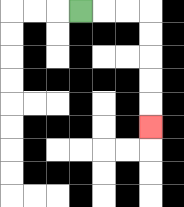{'start': '[3, 0]', 'end': '[6, 5]', 'path_directions': 'R,R,R,D,D,D,D,D', 'path_coordinates': '[[3, 0], [4, 0], [5, 0], [6, 0], [6, 1], [6, 2], [6, 3], [6, 4], [6, 5]]'}